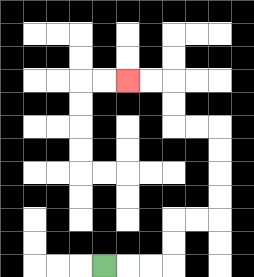{'start': '[4, 11]', 'end': '[5, 3]', 'path_directions': 'R,R,R,U,U,R,R,U,U,U,U,L,L,U,U,L,L', 'path_coordinates': '[[4, 11], [5, 11], [6, 11], [7, 11], [7, 10], [7, 9], [8, 9], [9, 9], [9, 8], [9, 7], [9, 6], [9, 5], [8, 5], [7, 5], [7, 4], [7, 3], [6, 3], [5, 3]]'}